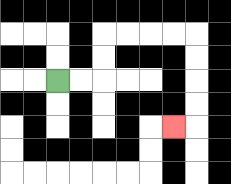{'start': '[2, 3]', 'end': '[7, 5]', 'path_directions': 'R,R,U,U,R,R,R,R,D,D,D,D,L', 'path_coordinates': '[[2, 3], [3, 3], [4, 3], [4, 2], [4, 1], [5, 1], [6, 1], [7, 1], [8, 1], [8, 2], [8, 3], [8, 4], [8, 5], [7, 5]]'}